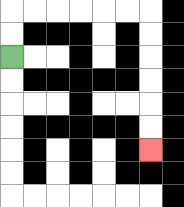{'start': '[0, 2]', 'end': '[6, 6]', 'path_directions': 'U,U,R,R,R,R,R,R,D,D,D,D,D,D', 'path_coordinates': '[[0, 2], [0, 1], [0, 0], [1, 0], [2, 0], [3, 0], [4, 0], [5, 0], [6, 0], [6, 1], [6, 2], [6, 3], [6, 4], [6, 5], [6, 6]]'}